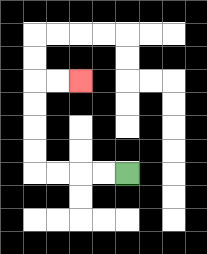{'start': '[5, 7]', 'end': '[3, 3]', 'path_directions': 'L,L,L,L,U,U,U,U,R,R', 'path_coordinates': '[[5, 7], [4, 7], [3, 7], [2, 7], [1, 7], [1, 6], [1, 5], [1, 4], [1, 3], [2, 3], [3, 3]]'}